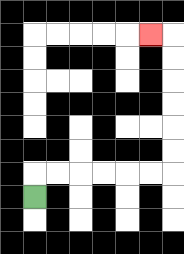{'start': '[1, 8]', 'end': '[6, 1]', 'path_directions': 'U,R,R,R,R,R,R,U,U,U,U,U,U,L', 'path_coordinates': '[[1, 8], [1, 7], [2, 7], [3, 7], [4, 7], [5, 7], [6, 7], [7, 7], [7, 6], [7, 5], [7, 4], [7, 3], [7, 2], [7, 1], [6, 1]]'}